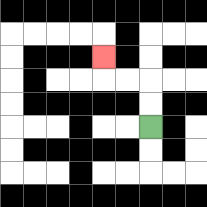{'start': '[6, 5]', 'end': '[4, 2]', 'path_directions': 'U,U,L,L,U', 'path_coordinates': '[[6, 5], [6, 4], [6, 3], [5, 3], [4, 3], [4, 2]]'}